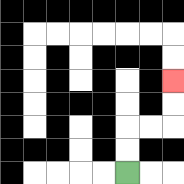{'start': '[5, 7]', 'end': '[7, 3]', 'path_directions': 'U,U,R,R,U,U', 'path_coordinates': '[[5, 7], [5, 6], [5, 5], [6, 5], [7, 5], [7, 4], [7, 3]]'}